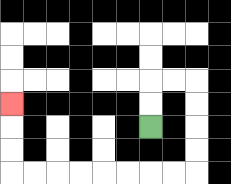{'start': '[6, 5]', 'end': '[0, 4]', 'path_directions': 'U,U,R,R,D,D,D,D,L,L,L,L,L,L,L,L,U,U,U', 'path_coordinates': '[[6, 5], [6, 4], [6, 3], [7, 3], [8, 3], [8, 4], [8, 5], [8, 6], [8, 7], [7, 7], [6, 7], [5, 7], [4, 7], [3, 7], [2, 7], [1, 7], [0, 7], [0, 6], [0, 5], [0, 4]]'}